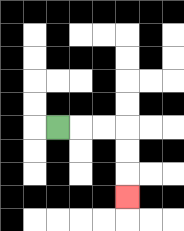{'start': '[2, 5]', 'end': '[5, 8]', 'path_directions': 'R,R,R,D,D,D', 'path_coordinates': '[[2, 5], [3, 5], [4, 5], [5, 5], [5, 6], [5, 7], [5, 8]]'}